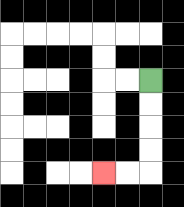{'start': '[6, 3]', 'end': '[4, 7]', 'path_directions': 'D,D,D,D,L,L', 'path_coordinates': '[[6, 3], [6, 4], [6, 5], [6, 6], [6, 7], [5, 7], [4, 7]]'}